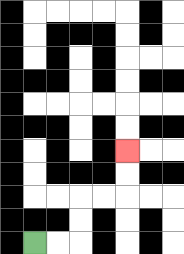{'start': '[1, 10]', 'end': '[5, 6]', 'path_directions': 'R,R,U,U,R,R,U,U', 'path_coordinates': '[[1, 10], [2, 10], [3, 10], [3, 9], [3, 8], [4, 8], [5, 8], [5, 7], [5, 6]]'}